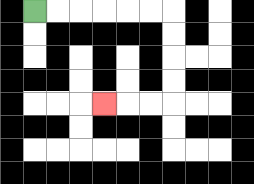{'start': '[1, 0]', 'end': '[4, 4]', 'path_directions': 'R,R,R,R,R,R,D,D,D,D,L,L,L', 'path_coordinates': '[[1, 0], [2, 0], [3, 0], [4, 0], [5, 0], [6, 0], [7, 0], [7, 1], [7, 2], [7, 3], [7, 4], [6, 4], [5, 4], [4, 4]]'}